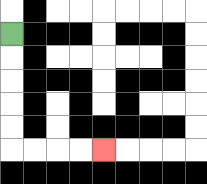{'start': '[0, 1]', 'end': '[4, 6]', 'path_directions': 'D,D,D,D,D,R,R,R,R', 'path_coordinates': '[[0, 1], [0, 2], [0, 3], [0, 4], [0, 5], [0, 6], [1, 6], [2, 6], [3, 6], [4, 6]]'}